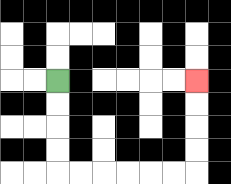{'start': '[2, 3]', 'end': '[8, 3]', 'path_directions': 'D,D,D,D,R,R,R,R,R,R,U,U,U,U', 'path_coordinates': '[[2, 3], [2, 4], [2, 5], [2, 6], [2, 7], [3, 7], [4, 7], [5, 7], [6, 7], [7, 7], [8, 7], [8, 6], [8, 5], [8, 4], [8, 3]]'}